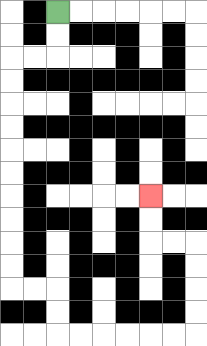{'start': '[2, 0]', 'end': '[6, 8]', 'path_directions': 'D,D,L,L,D,D,D,D,D,D,D,D,D,D,R,R,D,D,R,R,R,R,R,R,U,U,U,U,L,L,U,U', 'path_coordinates': '[[2, 0], [2, 1], [2, 2], [1, 2], [0, 2], [0, 3], [0, 4], [0, 5], [0, 6], [0, 7], [0, 8], [0, 9], [0, 10], [0, 11], [0, 12], [1, 12], [2, 12], [2, 13], [2, 14], [3, 14], [4, 14], [5, 14], [6, 14], [7, 14], [8, 14], [8, 13], [8, 12], [8, 11], [8, 10], [7, 10], [6, 10], [6, 9], [6, 8]]'}